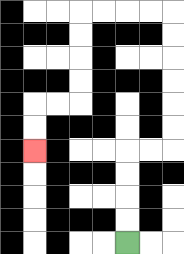{'start': '[5, 10]', 'end': '[1, 6]', 'path_directions': 'U,U,U,U,R,R,U,U,U,U,U,U,L,L,L,L,D,D,D,D,L,L,D,D', 'path_coordinates': '[[5, 10], [5, 9], [5, 8], [5, 7], [5, 6], [6, 6], [7, 6], [7, 5], [7, 4], [7, 3], [7, 2], [7, 1], [7, 0], [6, 0], [5, 0], [4, 0], [3, 0], [3, 1], [3, 2], [3, 3], [3, 4], [2, 4], [1, 4], [1, 5], [1, 6]]'}